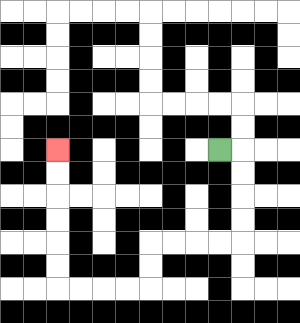{'start': '[9, 6]', 'end': '[2, 6]', 'path_directions': 'R,D,D,D,D,L,L,L,L,D,D,L,L,L,L,U,U,U,U,U,U', 'path_coordinates': '[[9, 6], [10, 6], [10, 7], [10, 8], [10, 9], [10, 10], [9, 10], [8, 10], [7, 10], [6, 10], [6, 11], [6, 12], [5, 12], [4, 12], [3, 12], [2, 12], [2, 11], [2, 10], [2, 9], [2, 8], [2, 7], [2, 6]]'}